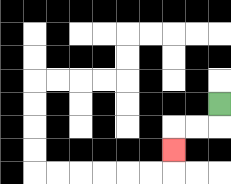{'start': '[9, 4]', 'end': '[7, 6]', 'path_directions': 'D,L,L,D', 'path_coordinates': '[[9, 4], [9, 5], [8, 5], [7, 5], [7, 6]]'}